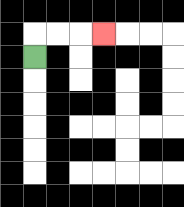{'start': '[1, 2]', 'end': '[4, 1]', 'path_directions': 'U,R,R,R', 'path_coordinates': '[[1, 2], [1, 1], [2, 1], [3, 1], [4, 1]]'}